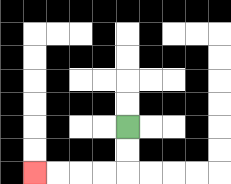{'start': '[5, 5]', 'end': '[1, 7]', 'path_directions': 'D,D,L,L,L,L', 'path_coordinates': '[[5, 5], [5, 6], [5, 7], [4, 7], [3, 7], [2, 7], [1, 7]]'}